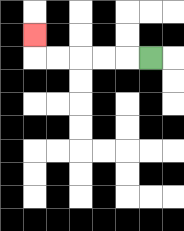{'start': '[6, 2]', 'end': '[1, 1]', 'path_directions': 'L,L,L,L,L,U', 'path_coordinates': '[[6, 2], [5, 2], [4, 2], [3, 2], [2, 2], [1, 2], [1, 1]]'}